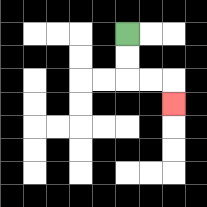{'start': '[5, 1]', 'end': '[7, 4]', 'path_directions': 'D,D,R,R,D', 'path_coordinates': '[[5, 1], [5, 2], [5, 3], [6, 3], [7, 3], [7, 4]]'}